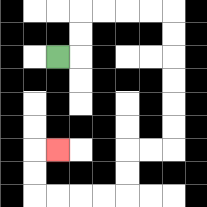{'start': '[2, 2]', 'end': '[2, 6]', 'path_directions': 'R,U,U,R,R,R,R,D,D,D,D,D,D,L,L,D,D,L,L,L,L,U,U,R', 'path_coordinates': '[[2, 2], [3, 2], [3, 1], [3, 0], [4, 0], [5, 0], [6, 0], [7, 0], [7, 1], [7, 2], [7, 3], [7, 4], [7, 5], [7, 6], [6, 6], [5, 6], [5, 7], [5, 8], [4, 8], [3, 8], [2, 8], [1, 8], [1, 7], [1, 6], [2, 6]]'}